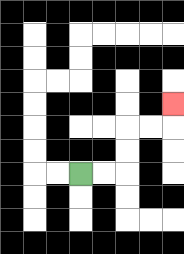{'start': '[3, 7]', 'end': '[7, 4]', 'path_directions': 'R,R,U,U,R,R,U', 'path_coordinates': '[[3, 7], [4, 7], [5, 7], [5, 6], [5, 5], [6, 5], [7, 5], [7, 4]]'}